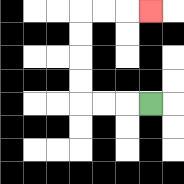{'start': '[6, 4]', 'end': '[6, 0]', 'path_directions': 'L,L,L,U,U,U,U,R,R,R', 'path_coordinates': '[[6, 4], [5, 4], [4, 4], [3, 4], [3, 3], [3, 2], [3, 1], [3, 0], [4, 0], [5, 0], [6, 0]]'}